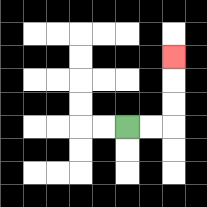{'start': '[5, 5]', 'end': '[7, 2]', 'path_directions': 'R,R,U,U,U', 'path_coordinates': '[[5, 5], [6, 5], [7, 5], [7, 4], [7, 3], [7, 2]]'}